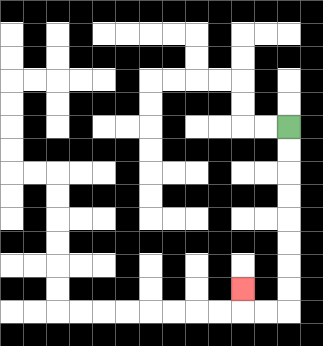{'start': '[12, 5]', 'end': '[10, 12]', 'path_directions': 'D,D,D,D,D,D,D,D,L,L,U', 'path_coordinates': '[[12, 5], [12, 6], [12, 7], [12, 8], [12, 9], [12, 10], [12, 11], [12, 12], [12, 13], [11, 13], [10, 13], [10, 12]]'}